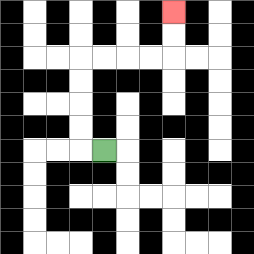{'start': '[4, 6]', 'end': '[7, 0]', 'path_directions': 'L,U,U,U,U,R,R,R,R,U,U', 'path_coordinates': '[[4, 6], [3, 6], [3, 5], [3, 4], [3, 3], [3, 2], [4, 2], [5, 2], [6, 2], [7, 2], [7, 1], [7, 0]]'}